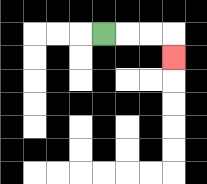{'start': '[4, 1]', 'end': '[7, 2]', 'path_directions': 'R,R,R,D', 'path_coordinates': '[[4, 1], [5, 1], [6, 1], [7, 1], [7, 2]]'}